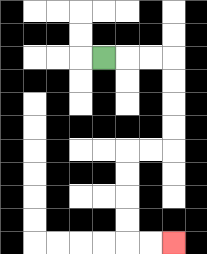{'start': '[4, 2]', 'end': '[7, 10]', 'path_directions': 'R,R,R,D,D,D,D,L,L,D,D,D,D,R,R', 'path_coordinates': '[[4, 2], [5, 2], [6, 2], [7, 2], [7, 3], [7, 4], [7, 5], [7, 6], [6, 6], [5, 6], [5, 7], [5, 8], [5, 9], [5, 10], [6, 10], [7, 10]]'}